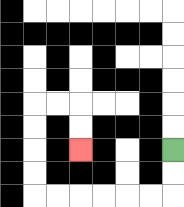{'start': '[7, 6]', 'end': '[3, 6]', 'path_directions': 'D,D,L,L,L,L,L,L,U,U,U,U,R,R,D,D', 'path_coordinates': '[[7, 6], [7, 7], [7, 8], [6, 8], [5, 8], [4, 8], [3, 8], [2, 8], [1, 8], [1, 7], [1, 6], [1, 5], [1, 4], [2, 4], [3, 4], [3, 5], [3, 6]]'}